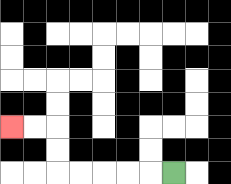{'start': '[7, 7]', 'end': '[0, 5]', 'path_directions': 'L,L,L,L,L,U,U,L,L', 'path_coordinates': '[[7, 7], [6, 7], [5, 7], [4, 7], [3, 7], [2, 7], [2, 6], [2, 5], [1, 5], [0, 5]]'}